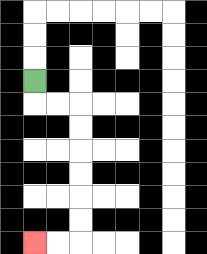{'start': '[1, 3]', 'end': '[1, 10]', 'path_directions': 'D,R,R,D,D,D,D,D,D,L,L', 'path_coordinates': '[[1, 3], [1, 4], [2, 4], [3, 4], [3, 5], [3, 6], [3, 7], [3, 8], [3, 9], [3, 10], [2, 10], [1, 10]]'}